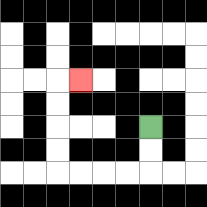{'start': '[6, 5]', 'end': '[3, 3]', 'path_directions': 'D,D,L,L,L,L,U,U,U,U,R', 'path_coordinates': '[[6, 5], [6, 6], [6, 7], [5, 7], [4, 7], [3, 7], [2, 7], [2, 6], [2, 5], [2, 4], [2, 3], [3, 3]]'}